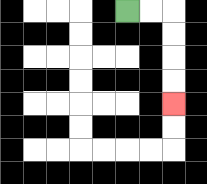{'start': '[5, 0]', 'end': '[7, 4]', 'path_directions': 'R,R,D,D,D,D', 'path_coordinates': '[[5, 0], [6, 0], [7, 0], [7, 1], [7, 2], [7, 3], [7, 4]]'}